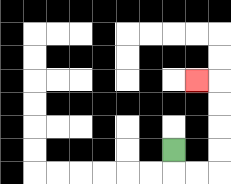{'start': '[7, 6]', 'end': '[8, 3]', 'path_directions': 'D,R,R,U,U,U,U,L', 'path_coordinates': '[[7, 6], [7, 7], [8, 7], [9, 7], [9, 6], [9, 5], [9, 4], [9, 3], [8, 3]]'}